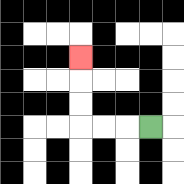{'start': '[6, 5]', 'end': '[3, 2]', 'path_directions': 'L,L,L,U,U,U', 'path_coordinates': '[[6, 5], [5, 5], [4, 5], [3, 5], [3, 4], [3, 3], [3, 2]]'}